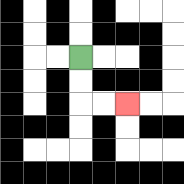{'start': '[3, 2]', 'end': '[5, 4]', 'path_directions': 'D,D,R,R', 'path_coordinates': '[[3, 2], [3, 3], [3, 4], [4, 4], [5, 4]]'}